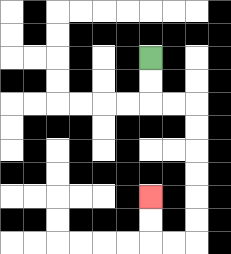{'start': '[6, 2]', 'end': '[6, 8]', 'path_directions': 'D,D,R,R,D,D,D,D,D,D,L,L,U,U', 'path_coordinates': '[[6, 2], [6, 3], [6, 4], [7, 4], [8, 4], [8, 5], [8, 6], [8, 7], [8, 8], [8, 9], [8, 10], [7, 10], [6, 10], [6, 9], [6, 8]]'}